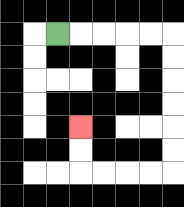{'start': '[2, 1]', 'end': '[3, 5]', 'path_directions': 'R,R,R,R,R,D,D,D,D,D,D,L,L,L,L,U,U', 'path_coordinates': '[[2, 1], [3, 1], [4, 1], [5, 1], [6, 1], [7, 1], [7, 2], [7, 3], [7, 4], [7, 5], [7, 6], [7, 7], [6, 7], [5, 7], [4, 7], [3, 7], [3, 6], [3, 5]]'}